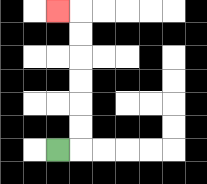{'start': '[2, 6]', 'end': '[2, 0]', 'path_directions': 'R,U,U,U,U,U,U,L', 'path_coordinates': '[[2, 6], [3, 6], [3, 5], [3, 4], [3, 3], [3, 2], [3, 1], [3, 0], [2, 0]]'}